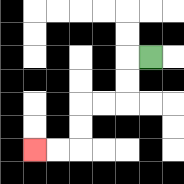{'start': '[6, 2]', 'end': '[1, 6]', 'path_directions': 'L,D,D,L,L,D,D,L,L', 'path_coordinates': '[[6, 2], [5, 2], [5, 3], [5, 4], [4, 4], [3, 4], [3, 5], [3, 6], [2, 6], [1, 6]]'}